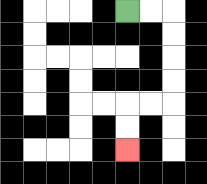{'start': '[5, 0]', 'end': '[5, 6]', 'path_directions': 'R,R,D,D,D,D,L,L,D,D', 'path_coordinates': '[[5, 0], [6, 0], [7, 0], [7, 1], [7, 2], [7, 3], [7, 4], [6, 4], [5, 4], [5, 5], [5, 6]]'}